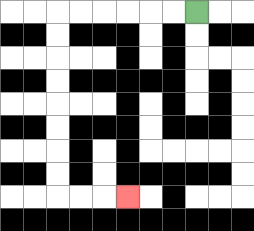{'start': '[8, 0]', 'end': '[5, 8]', 'path_directions': 'L,L,L,L,L,L,D,D,D,D,D,D,D,D,R,R,R', 'path_coordinates': '[[8, 0], [7, 0], [6, 0], [5, 0], [4, 0], [3, 0], [2, 0], [2, 1], [2, 2], [2, 3], [2, 4], [2, 5], [2, 6], [2, 7], [2, 8], [3, 8], [4, 8], [5, 8]]'}